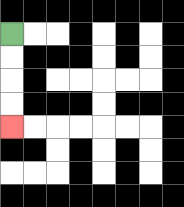{'start': '[0, 1]', 'end': '[0, 5]', 'path_directions': 'D,D,D,D', 'path_coordinates': '[[0, 1], [0, 2], [0, 3], [0, 4], [0, 5]]'}